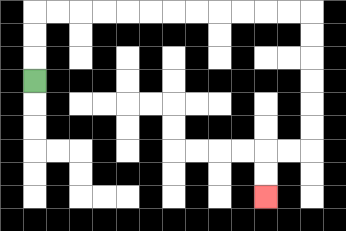{'start': '[1, 3]', 'end': '[11, 8]', 'path_directions': 'U,U,U,R,R,R,R,R,R,R,R,R,R,R,R,D,D,D,D,D,D,L,L,D,D', 'path_coordinates': '[[1, 3], [1, 2], [1, 1], [1, 0], [2, 0], [3, 0], [4, 0], [5, 0], [6, 0], [7, 0], [8, 0], [9, 0], [10, 0], [11, 0], [12, 0], [13, 0], [13, 1], [13, 2], [13, 3], [13, 4], [13, 5], [13, 6], [12, 6], [11, 6], [11, 7], [11, 8]]'}